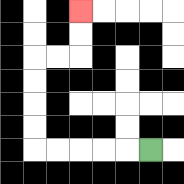{'start': '[6, 6]', 'end': '[3, 0]', 'path_directions': 'L,L,L,L,L,U,U,U,U,R,R,U,U', 'path_coordinates': '[[6, 6], [5, 6], [4, 6], [3, 6], [2, 6], [1, 6], [1, 5], [1, 4], [1, 3], [1, 2], [2, 2], [3, 2], [3, 1], [3, 0]]'}